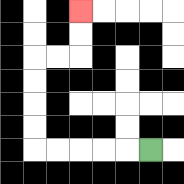{'start': '[6, 6]', 'end': '[3, 0]', 'path_directions': 'L,L,L,L,L,U,U,U,U,R,R,U,U', 'path_coordinates': '[[6, 6], [5, 6], [4, 6], [3, 6], [2, 6], [1, 6], [1, 5], [1, 4], [1, 3], [1, 2], [2, 2], [3, 2], [3, 1], [3, 0]]'}